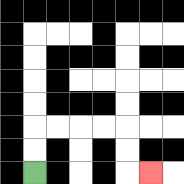{'start': '[1, 7]', 'end': '[6, 7]', 'path_directions': 'U,U,R,R,R,R,D,D,R', 'path_coordinates': '[[1, 7], [1, 6], [1, 5], [2, 5], [3, 5], [4, 5], [5, 5], [5, 6], [5, 7], [6, 7]]'}